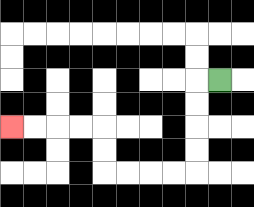{'start': '[9, 3]', 'end': '[0, 5]', 'path_directions': 'L,D,D,D,D,L,L,L,L,U,U,L,L,L,L', 'path_coordinates': '[[9, 3], [8, 3], [8, 4], [8, 5], [8, 6], [8, 7], [7, 7], [6, 7], [5, 7], [4, 7], [4, 6], [4, 5], [3, 5], [2, 5], [1, 5], [0, 5]]'}